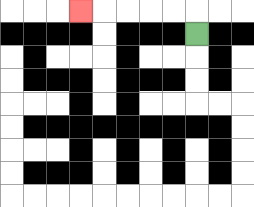{'start': '[8, 1]', 'end': '[3, 0]', 'path_directions': 'U,L,L,L,L,L', 'path_coordinates': '[[8, 1], [8, 0], [7, 0], [6, 0], [5, 0], [4, 0], [3, 0]]'}